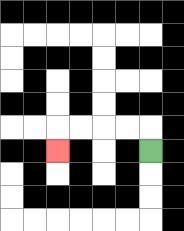{'start': '[6, 6]', 'end': '[2, 6]', 'path_directions': 'U,L,L,L,L,D', 'path_coordinates': '[[6, 6], [6, 5], [5, 5], [4, 5], [3, 5], [2, 5], [2, 6]]'}